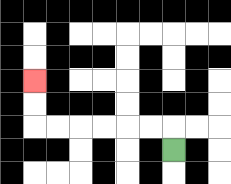{'start': '[7, 6]', 'end': '[1, 3]', 'path_directions': 'U,L,L,L,L,L,L,U,U', 'path_coordinates': '[[7, 6], [7, 5], [6, 5], [5, 5], [4, 5], [3, 5], [2, 5], [1, 5], [1, 4], [1, 3]]'}